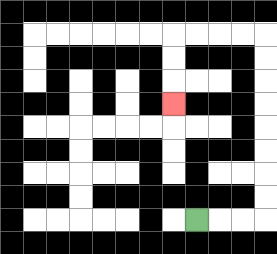{'start': '[8, 9]', 'end': '[7, 4]', 'path_directions': 'R,R,R,U,U,U,U,U,U,U,U,L,L,L,L,D,D,D', 'path_coordinates': '[[8, 9], [9, 9], [10, 9], [11, 9], [11, 8], [11, 7], [11, 6], [11, 5], [11, 4], [11, 3], [11, 2], [11, 1], [10, 1], [9, 1], [8, 1], [7, 1], [7, 2], [7, 3], [7, 4]]'}